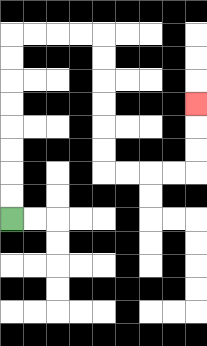{'start': '[0, 9]', 'end': '[8, 4]', 'path_directions': 'U,U,U,U,U,U,U,U,R,R,R,R,D,D,D,D,D,D,R,R,R,R,U,U,U', 'path_coordinates': '[[0, 9], [0, 8], [0, 7], [0, 6], [0, 5], [0, 4], [0, 3], [0, 2], [0, 1], [1, 1], [2, 1], [3, 1], [4, 1], [4, 2], [4, 3], [4, 4], [4, 5], [4, 6], [4, 7], [5, 7], [6, 7], [7, 7], [8, 7], [8, 6], [8, 5], [8, 4]]'}